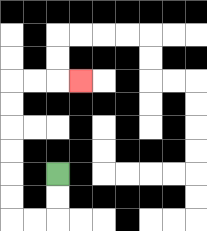{'start': '[2, 7]', 'end': '[3, 3]', 'path_directions': 'D,D,L,L,U,U,U,U,U,U,R,R,R', 'path_coordinates': '[[2, 7], [2, 8], [2, 9], [1, 9], [0, 9], [0, 8], [0, 7], [0, 6], [0, 5], [0, 4], [0, 3], [1, 3], [2, 3], [3, 3]]'}